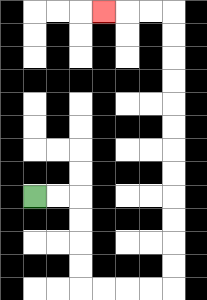{'start': '[1, 8]', 'end': '[4, 0]', 'path_directions': 'R,R,D,D,D,D,R,R,R,R,U,U,U,U,U,U,U,U,U,U,U,U,L,L,L', 'path_coordinates': '[[1, 8], [2, 8], [3, 8], [3, 9], [3, 10], [3, 11], [3, 12], [4, 12], [5, 12], [6, 12], [7, 12], [7, 11], [7, 10], [7, 9], [7, 8], [7, 7], [7, 6], [7, 5], [7, 4], [7, 3], [7, 2], [7, 1], [7, 0], [6, 0], [5, 0], [4, 0]]'}